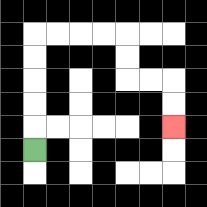{'start': '[1, 6]', 'end': '[7, 5]', 'path_directions': 'U,U,U,U,U,R,R,R,R,D,D,R,R,D,D', 'path_coordinates': '[[1, 6], [1, 5], [1, 4], [1, 3], [1, 2], [1, 1], [2, 1], [3, 1], [4, 1], [5, 1], [5, 2], [5, 3], [6, 3], [7, 3], [7, 4], [7, 5]]'}